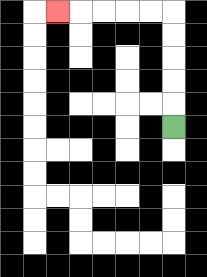{'start': '[7, 5]', 'end': '[2, 0]', 'path_directions': 'U,U,U,U,U,L,L,L,L,L', 'path_coordinates': '[[7, 5], [7, 4], [7, 3], [7, 2], [7, 1], [7, 0], [6, 0], [5, 0], [4, 0], [3, 0], [2, 0]]'}